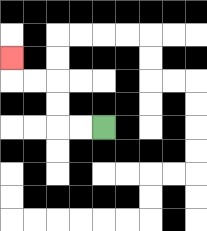{'start': '[4, 5]', 'end': '[0, 2]', 'path_directions': 'L,L,U,U,L,L,U', 'path_coordinates': '[[4, 5], [3, 5], [2, 5], [2, 4], [2, 3], [1, 3], [0, 3], [0, 2]]'}